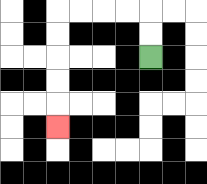{'start': '[6, 2]', 'end': '[2, 5]', 'path_directions': 'U,U,L,L,L,L,D,D,D,D,D', 'path_coordinates': '[[6, 2], [6, 1], [6, 0], [5, 0], [4, 0], [3, 0], [2, 0], [2, 1], [2, 2], [2, 3], [2, 4], [2, 5]]'}